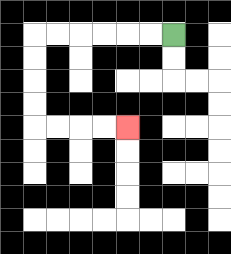{'start': '[7, 1]', 'end': '[5, 5]', 'path_directions': 'L,L,L,L,L,L,D,D,D,D,R,R,R,R', 'path_coordinates': '[[7, 1], [6, 1], [5, 1], [4, 1], [3, 1], [2, 1], [1, 1], [1, 2], [1, 3], [1, 4], [1, 5], [2, 5], [3, 5], [4, 5], [5, 5]]'}